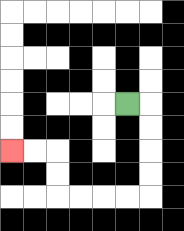{'start': '[5, 4]', 'end': '[0, 6]', 'path_directions': 'R,D,D,D,D,L,L,L,L,U,U,L,L', 'path_coordinates': '[[5, 4], [6, 4], [6, 5], [6, 6], [6, 7], [6, 8], [5, 8], [4, 8], [3, 8], [2, 8], [2, 7], [2, 6], [1, 6], [0, 6]]'}